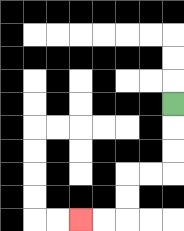{'start': '[7, 4]', 'end': '[3, 9]', 'path_directions': 'D,D,D,L,L,D,D,L,L', 'path_coordinates': '[[7, 4], [7, 5], [7, 6], [7, 7], [6, 7], [5, 7], [5, 8], [5, 9], [4, 9], [3, 9]]'}